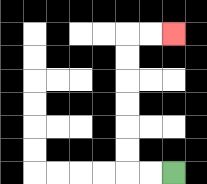{'start': '[7, 7]', 'end': '[7, 1]', 'path_directions': 'L,L,U,U,U,U,U,U,R,R', 'path_coordinates': '[[7, 7], [6, 7], [5, 7], [5, 6], [5, 5], [5, 4], [5, 3], [5, 2], [5, 1], [6, 1], [7, 1]]'}